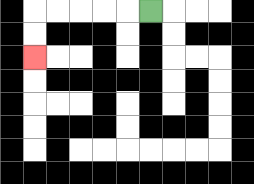{'start': '[6, 0]', 'end': '[1, 2]', 'path_directions': 'L,L,L,L,L,D,D', 'path_coordinates': '[[6, 0], [5, 0], [4, 0], [3, 0], [2, 0], [1, 0], [1, 1], [1, 2]]'}